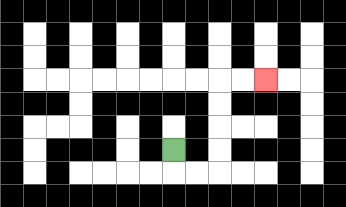{'start': '[7, 6]', 'end': '[11, 3]', 'path_directions': 'D,R,R,U,U,U,U,R,R', 'path_coordinates': '[[7, 6], [7, 7], [8, 7], [9, 7], [9, 6], [9, 5], [9, 4], [9, 3], [10, 3], [11, 3]]'}